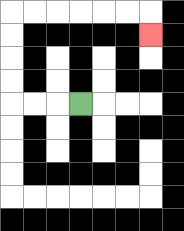{'start': '[3, 4]', 'end': '[6, 1]', 'path_directions': 'L,L,L,U,U,U,U,R,R,R,R,R,R,D', 'path_coordinates': '[[3, 4], [2, 4], [1, 4], [0, 4], [0, 3], [0, 2], [0, 1], [0, 0], [1, 0], [2, 0], [3, 0], [4, 0], [5, 0], [6, 0], [6, 1]]'}